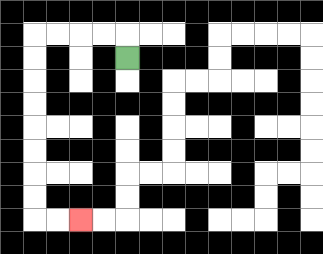{'start': '[5, 2]', 'end': '[3, 9]', 'path_directions': 'U,L,L,L,L,D,D,D,D,D,D,D,D,R,R', 'path_coordinates': '[[5, 2], [5, 1], [4, 1], [3, 1], [2, 1], [1, 1], [1, 2], [1, 3], [1, 4], [1, 5], [1, 6], [1, 7], [1, 8], [1, 9], [2, 9], [3, 9]]'}